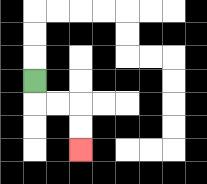{'start': '[1, 3]', 'end': '[3, 6]', 'path_directions': 'D,R,R,D,D', 'path_coordinates': '[[1, 3], [1, 4], [2, 4], [3, 4], [3, 5], [3, 6]]'}